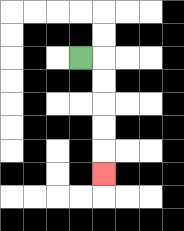{'start': '[3, 2]', 'end': '[4, 7]', 'path_directions': 'R,D,D,D,D,D', 'path_coordinates': '[[3, 2], [4, 2], [4, 3], [4, 4], [4, 5], [4, 6], [4, 7]]'}